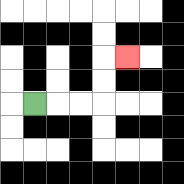{'start': '[1, 4]', 'end': '[5, 2]', 'path_directions': 'R,R,R,U,U,R', 'path_coordinates': '[[1, 4], [2, 4], [3, 4], [4, 4], [4, 3], [4, 2], [5, 2]]'}